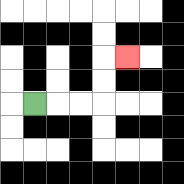{'start': '[1, 4]', 'end': '[5, 2]', 'path_directions': 'R,R,R,U,U,R', 'path_coordinates': '[[1, 4], [2, 4], [3, 4], [4, 4], [4, 3], [4, 2], [5, 2]]'}